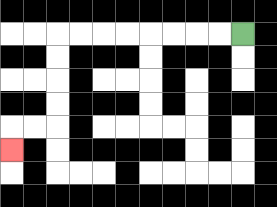{'start': '[10, 1]', 'end': '[0, 6]', 'path_directions': 'L,L,L,L,L,L,L,L,D,D,D,D,L,L,D', 'path_coordinates': '[[10, 1], [9, 1], [8, 1], [7, 1], [6, 1], [5, 1], [4, 1], [3, 1], [2, 1], [2, 2], [2, 3], [2, 4], [2, 5], [1, 5], [0, 5], [0, 6]]'}